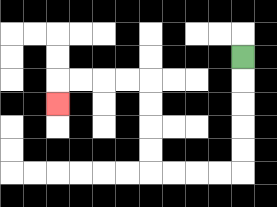{'start': '[10, 2]', 'end': '[2, 4]', 'path_directions': 'D,D,D,D,D,L,L,L,L,U,U,U,U,L,L,L,L,D', 'path_coordinates': '[[10, 2], [10, 3], [10, 4], [10, 5], [10, 6], [10, 7], [9, 7], [8, 7], [7, 7], [6, 7], [6, 6], [6, 5], [6, 4], [6, 3], [5, 3], [4, 3], [3, 3], [2, 3], [2, 4]]'}